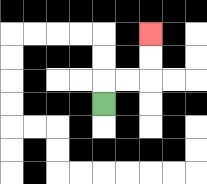{'start': '[4, 4]', 'end': '[6, 1]', 'path_directions': 'U,R,R,U,U', 'path_coordinates': '[[4, 4], [4, 3], [5, 3], [6, 3], [6, 2], [6, 1]]'}